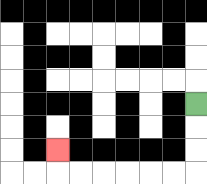{'start': '[8, 4]', 'end': '[2, 6]', 'path_directions': 'D,D,D,L,L,L,L,L,L,U', 'path_coordinates': '[[8, 4], [8, 5], [8, 6], [8, 7], [7, 7], [6, 7], [5, 7], [4, 7], [3, 7], [2, 7], [2, 6]]'}